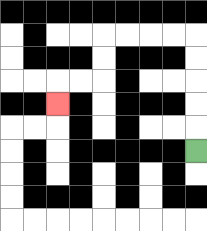{'start': '[8, 6]', 'end': '[2, 4]', 'path_directions': 'U,U,U,U,U,L,L,L,L,D,D,L,L,D', 'path_coordinates': '[[8, 6], [8, 5], [8, 4], [8, 3], [8, 2], [8, 1], [7, 1], [6, 1], [5, 1], [4, 1], [4, 2], [4, 3], [3, 3], [2, 3], [2, 4]]'}